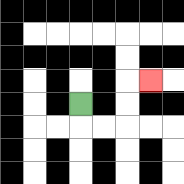{'start': '[3, 4]', 'end': '[6, 3]', 'path_directions': 'D,R,R,U,U,R', 'path_coordinates': '[[3, 4], [3, 5], [4, 5], [5, 5], [5, 4], [5, 3], [6, 3]]'}